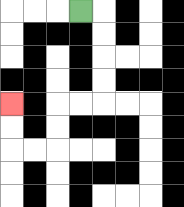{'start': '[3, 0]', 'end': '[0, 4]', 'path_directions': 'R,D,D,D,D,L,L,D,D,L,L,U,U', 'path_coordinates': '[[3, 0], [4, 0], [4, 1], [4, 2], [4, 3], [4, 4], [3, 4], [2, 4], [2, 5], [2, 6], [1, 6], [0, 6], [0, 5], [0, 4]]'}